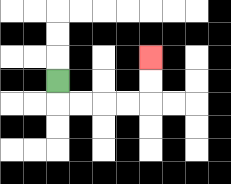{'start': '[2, 3]', 'end': '[6, 2]', 'path_directions': 'D,R,R,R,R,U,U', 'path_coordinates': '[[2, 3], [2, 4], [3, 4], [4, 4], [5, 4], [6, 4], [6, 3], [6, 2]]'}